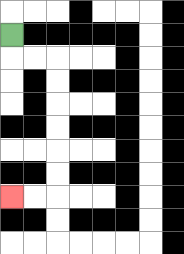{'start': '[0, 1]', 'end': '[0, 8]', 'path_directions': 'D,R,R,D,D,D,D,D,D,L,L', 'path_coordinates': '[[0, 1], [0, 2], [1, 2], [2, 2], [2, 3], [2, 4], [2, 5], [2, 6], [2, 7], [2, 8], [1, 8], [0, 8]]'}